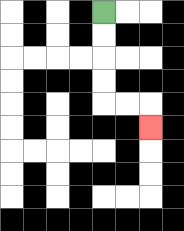{'start': '[4, 0]', 'end': '[6, 5]', 'path_directions': 'D,D,D,D,R,R,D', 'path_coordinates': '[[4, 0], [4, 1], [4, 2], [4, 3], [4, 4], [5, 4], [6, 4], [6, 5]]'}